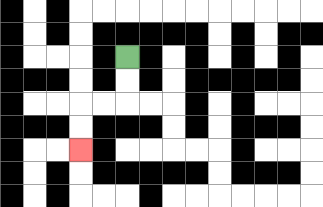{'start': '[5, 2]', 'end': '[3, 6]', 'path_directions': 'D,D,L,L,D,D', 'path_coordinates': '[[5, 2], [5, 3], [5, 4], [4, 4], [3, 4], [3, 5], [3, 6]]'}